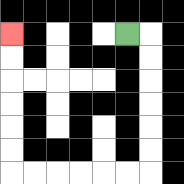{'start': '[5, 1]', 'end': '[0, 1]', 'path_directions': 'R,D,D,D,D,D,D,L,L,L,L,L,L,U,U,U,U,U,U', 'path_coordinates': '[[5, 1], [6, 1], [6, 2], [6, 3], [6, 4], [6, 5], [6, 6], [6, 7], [5, 7], [4, 7], [3, 7], [2, 7], [1, 7], [0, 7], [0, 6], [0, 5], [0, 4], [0, 3], [0, 2], [0, 1]]'}